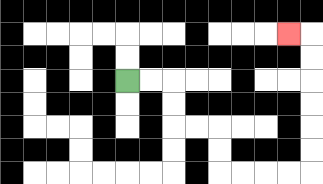{'start': '[5, 3]', 'end': '[12, 1]', 'path_directions': 'R,R,D,D,R,R,D,D,R,R,R,R,U,U,U,U,U,U,L', 'path_coordinates': '[[5, 3], [6, 3], [7, 3], [7, 4], [7, 5], [8, 5], [9, 5], [9, 6], [9, 7], [10, 7], [11, 7], [12, 7], [13, 7], [13, 6], [13, 5], [13, 4], [13, 3], [13, 2], [13, 1], [12, 1]]'}